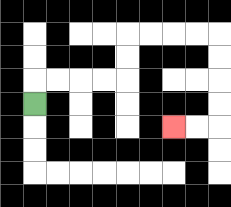{'start': '[1, 4]', 'end': '[7, 5]', 'path_directions': 'U,R,R,R,R,U,U,R,R,R,R,D,D,D,D,L,L', 'path_coordinates': '[[1, 4], [1, 3], [2, 3], [3, 3], [4, 3], [5, 3], [5, 2], [5, 1], [6, 1], [7, 1], [8, 1], [9, 1], [9, 2], [9, 3], [9, 4], [9, 5], [8, 5], [7, 5]]'}